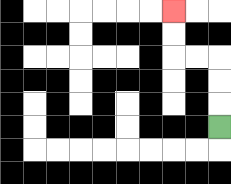{'start': '[9, 5]', 'end': '[7, 0]', 'path_directions': 'U,U,U,L,L,U,U', 'path_coordinates': '[[9, 5], [9, 4], [9, 3], [9, 2], [8, 2], [7, 2], [7, 1], [7, 0]]'}